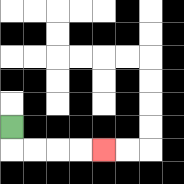{'start': '[0, 5]', 'end': '[4, 6]', 'path_directions': 'D,R,R,R,R', 'path_coordinates': '[[0, 5], [0, 6], [1, 6], [2, 6], [3, 6], [4, 6]]'}